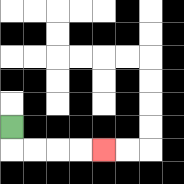{'start': '[0, 5]', 'end': '[4, 6]', 'path_directions': 'D,R,R,R,R', 'path_coordinates': '[[0, 5], [0, 6], [1, 6], [2, 6], [3, 6], [4, 6]]'}